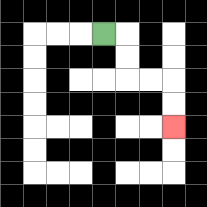{'start': '[4, 1]', 'end': '[7, 5]', 'path_directions': 'R,D,D,R,R,D,D', 'path_coordinates': '[[4, 1], [5, 1], [5, 2], [5, 3], [6, 3], [7, 3], [7, 4], [7, 5]]'}